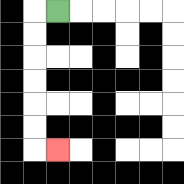{'start': '[2, 0]', 'end': '[2, 6]', 'path_directions': 'L,D,D,D,D,D,D,R', 'path_coordinates': '[[2, 0], [1, 0], [1, 1], [1, 2], [1, 3], [1, 4], [1, 5], [1, 6], [2, 6]]'}